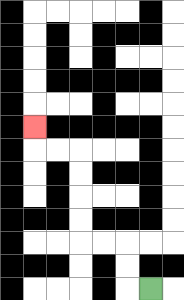{'start': '[6, 12]', 'end': '[1, 5]', 'path_directions': 'L,U,U,L,L,U,U,U,U,L,L,U', 'path_coordinates': '[[6, 12], [5, 12], [5, 11], [5, 10], [4, 10], [3, 10], [3, 9], [3, 8], [3, 7], [3, 6], [2, 6], [1, 6], [1, 5]]'}